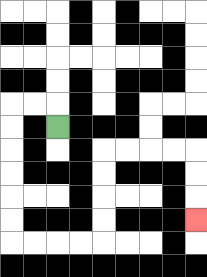{'start': '[2, 5]', 'end': '[8, 9]', 'path_directions': 'U,L,L,D,D,D,D,D,D,R,R,R,R,U,U,U,U,R,R,R,R,D,D,D', 'path_coordinates': '[[2, 5], [2, 4], [1, 4], [0, 4], [0, 5], [0, 6], [0, 7], [0, 8], [0, 9], [0, 10], [1, 10], [2, 10], [3, 10], [4, 10], [4, 9], [4, 8], [4, 7], [4, 6], [5, 6], [6, 6], [7, 6], [8, 6], [8, 7], [8, 8], [8, 9]]'}